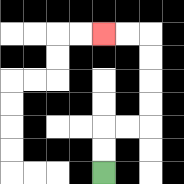{'start': '[4, 7]', 'end': '[4, 1]', 'path_directions': 'U,U,R,R,U,U,U,U,L,L', 'path_coordinates': '[[4, 7], [4, 6], [4, 5], [5, 5], [6, 5], [6, 4], [6, 3], [6, 2], [6, 1], [5, 1], [4, 1]]'}